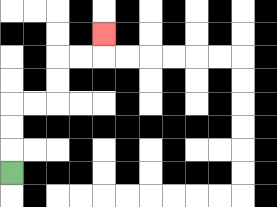{'start': '[0, 7]', 'end': '[4, 1]', 'path_directions': 'U,U,U,R,R,U,U,R,R,U', 'path_coordinates': '[[0, 7], [0, 6], [0, 5], [0, 4], [1, 4], [2, 4], [2, 3], [2, 2], [3, 2], [4, 2], [4, 1]]'}